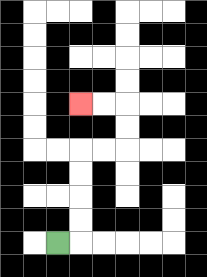{'start': '[2, 10]', 'end': '[3, 4]', 'path_directions': 'R,U,U,U,U,R,R,U,U,L,L', 'path_coordinates': '[[2, 10], [3, 10], [3, 9], [3, 8], [3, 7], [3, 6], [4, 6], [5, 6], [5, 5], [5, 4], [4, 4], [3, 4]]'}